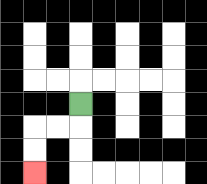{'start': '[3, 4]', 'end': '[1, 7]', 'path_directions': 'D,L,L,D,D', 'path_coordinates': '[[3, 4], [3, 5], [2, 5], [1, 5], [1, 6], [1, 7]]'}